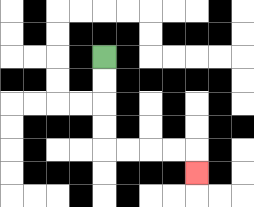{'start': '[4, 2]', 'end': '[8, 7]', 'path_directions': 'D,D,D,D,R,R,R,R,D', 'path_coordinates': '[[4, 2], [4, 3], [4, 4], [4, 5], [4, 6], [5, 6], [6, 6], [7, 6], [8, 6], [8, 7]]'}